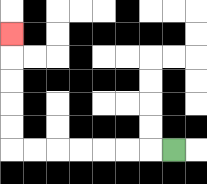{'start': '[7, 6]', 'end': '[0, 1]', 'path_directions': 'L,L,L,L,L,L,L,U,U,U,U,U', 'path_coordinates': '[[7, 6], [6, 6], [5, 6], [4, 6], [3, 6], [2, 6], [1, 6], [0, 6], [0, 5], [0, 4], [0, 3], [0, 2], [0, 1]]'}